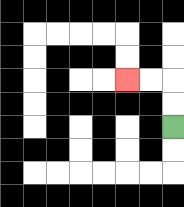{'start': '[7, 5]', 'end': '[5, 3]', 'path_directions': 'U,U,L,L', 'path_coordinates': '[[7, 5], [7, 4], [7, 3], [6, 3], [5, 3]]'}